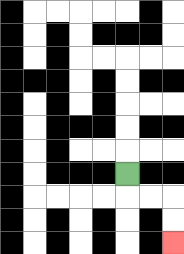{'start': '[5, 7]', 'end': '[7, 10]', 'path_directions': 'D,R,R,D,D', 'path_coordinates': '[[5, 7], [5, 8], [6, 8], [7, 8], [7, 9], [7, 10]]'}